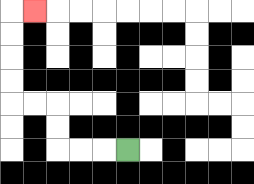{'start': '[5, 6]', 'end': '[1, 0]', 'path_directions': 'L,L,L,U,U,L,L,U,U,U,U,R', 'path_coordinates': '[[5, 6], [4, 6], [3, 6], [2, 6], [2, 5], [2, 4], [1, 4], [0, 4], [0, 3], [0, 2], [0, 1], [0, 0], [1, 0]]'}